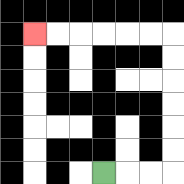{'start': '[4, 7]', 'end': '[1, 1]', 'path_directions': 'R,R,R,U,U,U,U,U,U,L,L,L,L,L,L', 'path_coordinates': '[[4, 7], [5, 7], [6, 7], [7, 7], [7, 6], [7, 5], [7, 4], [7, 3], [7, 2], [7, 1], [6, 1], [5, 1], [4, 1], [3, 1], [2, 1], [1, 1]]'}